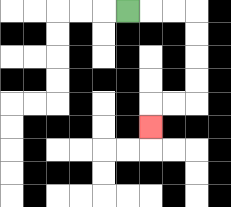{'start': '[5, 0]', 'end': '[6, 5]', 'path_directions': 'R,R,R,D,D,D,D,L,L,D', 'path_coordinates': '[[5, 0], [6, 0], [7, 0], [8, 0], [8, 1], [8, 2], [8, 3], [8, 4], [7, 4], [6, 4], [6, 5]]'}